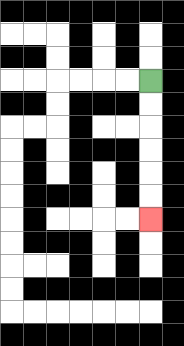{'start': '[6, 3]', 'end': '[6, 9]', 'path_directions': 'D,D,D,D,D,D', 'path_coordinates': '[[6, 3], [6, 4], [6, 5], [6, 6], [6, 7], [6, 8], [6, 9]]'}